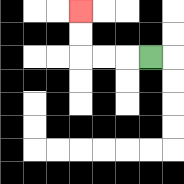{'start': '[6, 2]', 'end': '[3, 0]', 'path_directions': 'L,L,L,U,U', 'path_coordinates': '[[6, 2], [5, 2], [4, 2], [3, 2], [3, 1], [3, 0]]'}